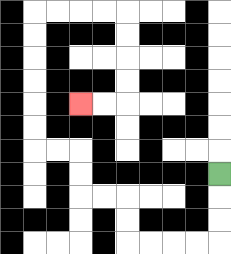{'start': '[9, 7]', 'end': '[3, 4]', 'path_directions': 'D,D,D,L,L,L,L,U,U,L,L,U,U,L,L,U,U,U,U,U,U,R,R,R,R,D,D,D,D,L,L', 'path_coordinates': '[[9, 7], [9, 8], [9, 9], [9, 10], [8, 10], [7, 10], [6, 10], [5, 10], [5, 9], [5, 8], [4, 8], [3, 8], [3, 7], [3, 6], [2, 6], [1, 6], [1, 5], [1, 4], [1, 3], [1, 2], [1, 1], [1, 0], [2, 0], [3, 0], [4, 0], [5, 0], [5, 1], [5, 2], [5, 3], [5, 4], [4, 4], [3, 4]]'}